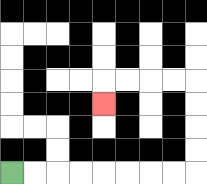{'start': '[0, 7]', 'end': '[4, 4]', 'path_directions': 'R,R,R,R,R,R,R,R,U,U,U,U,L,L,L,L,D', 'path_coordinates': '[[0, 7], [1, 7], [2, 7], [3, 7], [4, 7], [5, 7], [6, 7], [7, 7], [8, 7], [8, 6], [8, 5], [8, 4], [8, 3], [7, 3], [6, 3], [5, 3], [4, 3], [4, 4]]'}